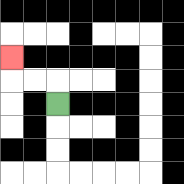{'start': '[2, 4]', 'end': '[0, 2]', 'path_directions': 'U,L,L,U', 'path_coordinates': '[[2, 4], [2, 3], [1, 3], [0, 3], [0, 2]]'}